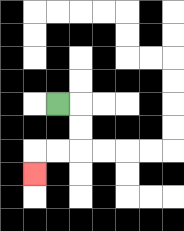{'start': '[2, 4]', 'end': '[1, 7]', 'path_directions': 'R,D,D,L,L,D', 'path_coordinates': '[[2, 4], [3, 4], [3, 5], [3, 6], [2, 6], [1, 6], [1, 7]]'}